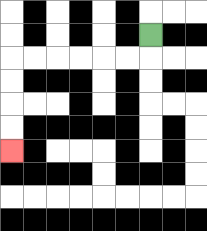{'start': '[6, 1]', 'end': '[0, 6]', 'path_directions': 'D,L,L,L,L,L,L,D,D,D,D', 'path_coordinates': '[[6, 1], [6, 2], [5, 2], [4, 2], [3, 2], [2, 2], [1, 2], [0, 2], [0, 3], [0, 4], [0, 5], [0, 6]]'}